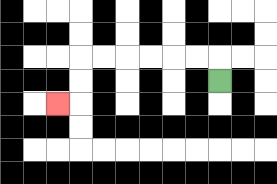{'start': '[9, 3]', 'end': '[2, 4]', 'path_directions': 'U,L,L,L,L,L,L,D,D,L', 'path_coordinates': '[[9, 3], [9, 2], [8, 2], [7, 2], [6, 2], [5, 2], [4, 2], [3, 2], [3, 3], [3, 4], [2, 4]]'}